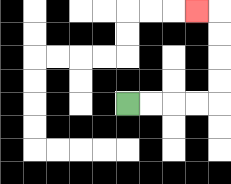{'start': '[5, 4]', 'end': '[8, 0]', 'path_directions': 'R,R,R,R,U,U,U,U,L', 'path_coordinates': '[[5, 4], [6, 4], [7, 4], [8, 4], [9, 4], [9, 3], [9, 2], [9, 1], [9, 0], [8, 0]]'}